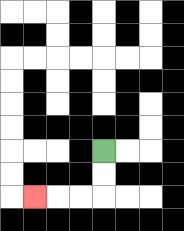{'start': '[4, 6]', 'end': '[1, 8]', 'path_directions': 'D,D,L,L,L', 'path_coordinates': '[[4, 6], [4, 7], [4, 8], [3, 8], [2, 8], [1, 8]]'}